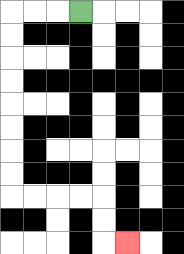{'start': '[3, 0]', 'end': '[5, 10]', 'path_directions': 'L,L,L,D,D,D,D,D,D,D,D,R,R,R,R,D,D,R', 'path_coordinates': '[[3, 0], [2, 0], [1, 0], [0, 0], [0, 1], [0, 2], [0, 3], [0, 4], [0, 5], [0, 6], [0, 7], [0, 8], [1, 8], [2, 8], [3, 8], [4, 8], [4, 9], [4, 10], [5, 10]]'}